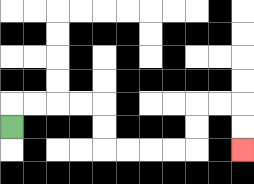{'start': '[0, 5]', 'end': '[10, 6]', 'path_directions': 'U,R,R,R,R,D,D,R,R,R,R,U,U,R,R,D,D', 'path_coordinates': '[[0, 5], [0, 4], [1, 4], [2, 4], [3, 4], [4, 4], [4, 5], [4, 6], [5, 6], [6, 6], [7, 6], [8, 6], [8, 5], [8, 4], [9, 4], [10, 4], [10, 5], [10, 6]]'}